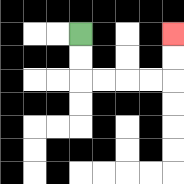{'start': '[3, 1]', 'end': '[7, 1]', 'path_directions': 'D,D,R,R,R,R,U,U', 'path_coordinates': '[[3, 1], [3, 2], [3, 3], [4, 3], [5, 3], [6, 3], [7, 3], [7, 2], [7, 1]]'}